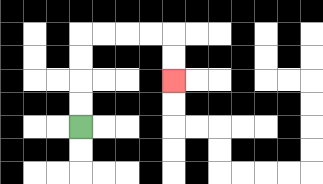{'start': '[3, 5]', 'end': '[7, 3]', 'path_directions': 'U,U,U,U,R,R,R,R,D,D', 'path_coordinates': '[[3, 5], [3, 4], [3, 3], [3, 2], [3, 1], [4, 1], [5, 1], [6, 1], [7, 1], [7, 2], [7, 3]]'}